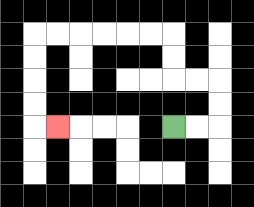{'start': '[7, 5]', 'end': '[2, 5]', 'path_directions': 'R,R,U,U,L,L,U,U,L,L,L,L,L,L,D,D,D,D,R', 'path_coordinates': '[[7, 5], [8, 5], [9, 5], [9, 4], [9, 3], [8, 3], [7, 3], [7, 2], [7, 1], [6, 1], [5, 1], [4, 1], [3, 1], [2, 1], [1, 1], [1, 2], [1, 3], [1, 4], [1, 5], [2, 5]]'}